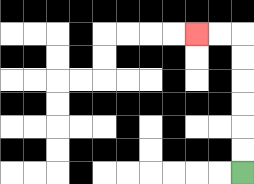{'start': '[10, 7]', 'end': '[8, 1]', 'path_directions': 'U,U,U,U,U,U,L,L', 'path_coordinates': '[[10, 7], [10, 6], [10, 5], [10, 4], [10, 3], [10, 2], [10, 1], [9, 1], [8, 1]]'}